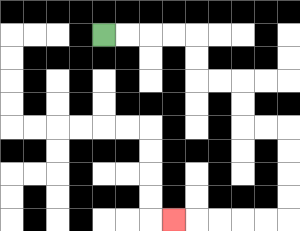{'start': '[4, 1]', 'end': '[7, 9]', 'path_directions': 'R,R,R,R,D,D,R,R,D,D,R,R,D,D,D,D,L,L,L,L,L', 'path_coordinates': '[[4, 1], [5, 1], [6, 1], [7, 1], [8, 1], [8, 2], [8, 3], [9, 3], [10, 3], [10, 4], [10, 5], [11, 5], [12, 5], [12, 6], [12, 7], [12, 8], [12, 9], [11, 9], [10, 9], [9, 9], [8, 9], [7, 9]]'}